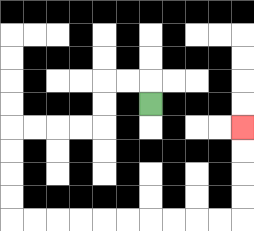{'start': '[6, 4]', 'end': '[10, 5]', 'path_directions': 'U,L,L,D,D,L,L,L,L,D,D,D,D,R,R,R,R,R,R,R,R,R,R,U,U,U,U', 'path_coordinates': '[[6, 4], [6, 3], [5, 3], [4, 3], [4, 4], [4, 5], [3, 5], [2, 5], [1, 5], [0, 5], [0, 6], [0, 7], [0, 8], [0, 9], [1, 9], [2, 9], [3, 9], [4, 9], [5, 9], [6, 9], [7, 9], [8, 9], [9, 9], [10, 9], [10, 8], [10, 7], [10, 6], [10, 5]]'}